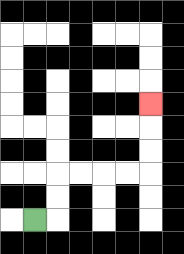{'start': '[1, 9]', 'end': '[6, 4]', 'path_directions': 'R,U,U,R,R,R,R,U,U,U', 'path_coordinates': '[[1, 9], [2, 9], [2, 8], [2, 7], [3, 7], [4, 7], [5, 7], [6, 7], [6, 6], [6, 5], [6, 4]]'}